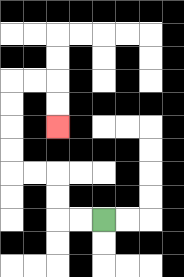{'start': '[4, 9]', 'end': '[2, 5]', 'path_directions': 'L,L,U,U,L,L,U,U,U,U,R,R,D,D', 'path_coordinates': '[[4, 9], [3, 9], [2, 9], [2, 8], [2, 7], [1, 7], [0, 7], [0, 6], [0, 5], [0, 4], [0, 3], [1, 3], [2, 3], [2, 4], [2, 5]]'}